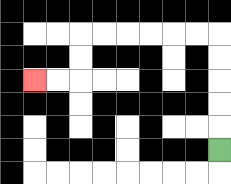{'start': '[9, 6]', 'end': '[1, 3]', 'path_directions': 'U,U,U,U,U,L,L,L,L,L,L,D,D,L,L', 'path_coordinates': '[[9, 6], [9, 5], [9, 4], [9, 3], [9, 2], [9, 1], [8, 1], [7, 1], [6, 1], [5, 1], [4, 1], [3, 1], [3, 2], [3, 3], [2, 3], [1, 3]]'}